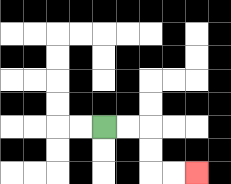{'start': '[4, 5]', 'end': '[8, 7]', 'path_directions': 'R,R,D,D,R,R', 'path_coordinates': '[[4, 5], [5, 5], [6, 5], [6, 6], [6, 7], [7, 7], [8, 7]]'}